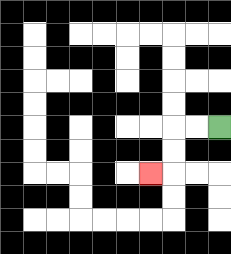{'start': '[9, 5]', 'end': '[6, 7]', 'path_directions': 'L,L,D,D,L', 'path_coordinates': '[[9, 5], [8, 5], [7, 5], [7, 6], [7, 7], [6, 7]]'}